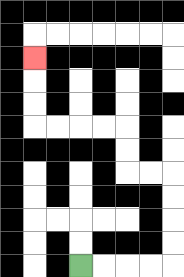{'start': '[3, 11]', 'end': '[1, 2]', 'path_directions': 'R,R,R,R,U,U,U,U,L,L,U,U,L,L,L,L,U,U,U', 'path_coordinates': '[[3, 11], [4, 11], [5, 11], [6, 11], [7, 11], [7, 10], [7, 9], [7, 8], [7, 7], [6, 7], [5, 7], [5, 6], [5, 5], [4, 5], [3, 5], [2, 5], [1, 5], [1, 4], [1, 3], [1, 2]]'}